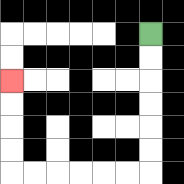{'start': '[6, 1]', 'end': '[0, 3]', 'path_directions': 'D,D,D,D,D,D,L,L,L,L,L,L,U,U,U,U', 'path_coordinates': '[[6, 1], [6, 2], [6, 3], [6, 4], [6, 5], [6, 6], [6, 7], [5, 7], [4, 7], [3, 7], [2, 7], [1, 7], [0, 7], [0, 6], [0, 5], [0, 4], [0, 3]]'}